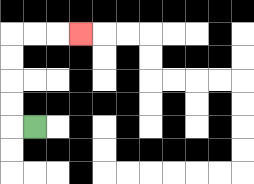{'start': '[1, 5]', 'end': '[3, 1]', 'path_directions': 'L,U,U,U,U,R,R,R', 'path_coordinates': '[[1, 5], [0, 5], [0, 4], [0, 3], [0, 2], [0, 1], [1, 1], [2, 1], [3, 1]]'}